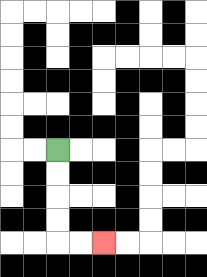{'start': '[2, 6]', 'end': '[4, 10]', 'path_directions': 'D,D,D,D,R,R', 'path_coordinates': '[[2, 6], [2, 7], [2, 8], [2, 9], [2, 10], [3, 10], [4, 10]]'}